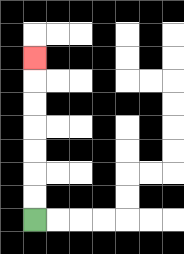{'start': '[1, 9]', 'end': '[1, 2]', 'path_directions': 'U,U,U,U,U,U,U', 'path_coordinates': '[[1, 9], [1, 8], [1, 7], [1, 6], [1, 5], [1, 4], [1, 3], [1, 2]]'}